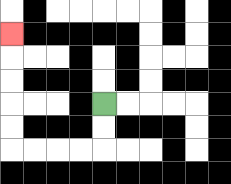{'start': '[4, 4]', 'end': '[0, 1]', 'path_directions': 'D,D,L,L,L,L,U,U,U,U,U', 'path_coordinates': '[[4, 4], [4, 5], [4, 6], [3, 6], [2, 6], [1, 6], [0, 6], [0, 5], [0, 4], [0, 3], [0, 2], [0, 1]]'}